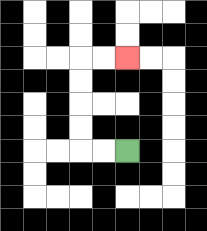{'start': '[5, 6]', 'end': '[5, 2]', 'path_directions': 'L,L,U,U,U,U,R,R', 'path_coordinates': '[[5, 6], [4, 6], [3, 6], [3, 5], [3, 4], [3, 3], [3, 2], [4, 2], [5, 2]]'}